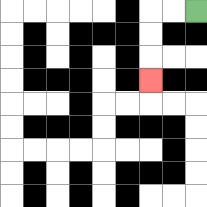{'start': '[8, 0]', 'end': '[6, 3]', 'path_directions': 'L,L,D,D,D', 'path_coordinates': '[[8, 0], [7, 0], [6, 0], [6, 1], [6, 2], [6, 3]]'}